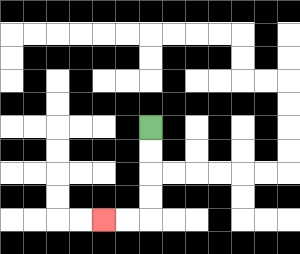{'start': '[6, 5]', 'end': '[4, 9]', 'path_directions': 'D,D,D,D,L,L', 'path_coordinates': '[[6, 5], [6, 6], [6, 7], [6, 8], [6, 9], [5, 9], [4, 9]]'}